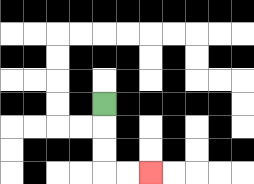{'start': '[4, 4]', 'end': '[6, 7]', 'path_directions': 'D,D,D,R,R', 'path_coordinates': '[[4, 4], [4, 5], [4, 6], [4, 7], [5, 7], [6, 7]]'}